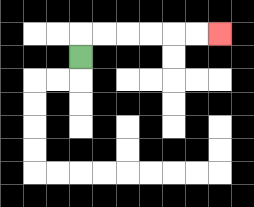{'start': '[3, 2]', 'end': '[9, 1]', 'path_directions': 'U,R,R,R,R,R,R', 'path_coordinates': '[[3, 2], [3, 1], [4, 1], [5, 1], [6, 1], [7, 1], [8, 1], [9, 1]]'}